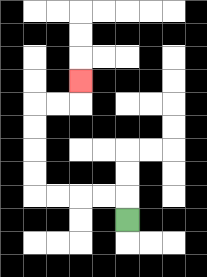{'start': '[5, 9]', 'end': '[3, 3]', 'path_directions': 'U,L,L,L,L,U,U,U,U,R,R,U', 'path_coordinates': '[[5, 9], [5, 8], [4, 8], [3, 8], [2, 8], [1, 8], [1, 7], [1, 6], [1, 5], [1, 4], [2, 4], [3, 4], [3, 3]]'}